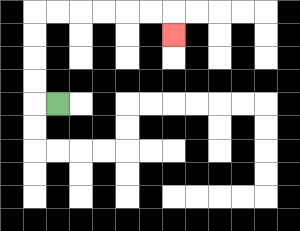{'start': '[2, 4]', 'end': '[7, 1]', 'path_directions': 'L,U,U,U,U,R,R,R,R,R,R,D', 'path_coordinates': '[[2, 4], [1, 4], [1, 3], [1, 2], [1, 1], [1, 0], [2, 0], [3, 0], [4, 0], [5, 0], [6, 0], [7, 0], [7, 1]]'}